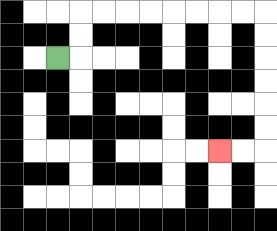{'start': '[2, 2]', 'end': '[9, 6]', 'path_directions': 'R,U,U,R,R,R,R,R,R,R,R,D,D,D,D,D,D,L,L', 'path_coordinates': '[[2, 2], [3, 2], [3, 1], [3, 0], [4, 0], [5, 0], [6, 0], [7, 0], [8, 0], [9, 0], [10, 0], [11, 0], [11, 1], [11, 2], [11, 3], [11, 4], [11, 5], [11, 6], [10, 6], [9, 6]]'}